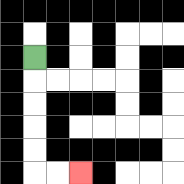{'start': '[1, 2]', 'end': '[3, 7]', 'path_directions': 'D,D,D,D,D,R,R', 'path_coordinates': '[[1, 2], [1, 3], [1, 4], [1, 5], [1, 6], [1, 7], [2, 7], [3, 7]]'}